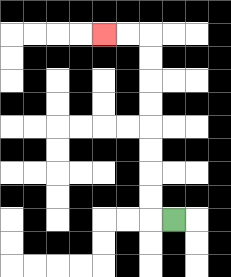{'start': '[7, 9]', 'end': '[4, 1]', 'path_directions': 'L,U,U,U,U,U,U,U,U,L,L', 'path_coordinates': '[[7, 9], [6, 9], [6, 8], [6, 7], [6, 6], [6, 5], [6, 4], [6, 3], [6, 2], [6, 1], [5, 1], [4, 1]]'}